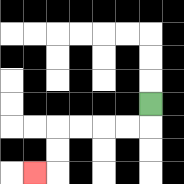{'start': '[6, 4]', 'end': '[1, 7]', 'path_directions': 'D,L,L,L,L,D,D,L', 'path_coordinates': '[[6, 4], [6, 5], [5, 5], [4, 5], [3, 5], [2, 5], [2, 6], [2, 7], [1, 7]]'}